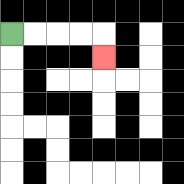{'start': '[0, 1]', 'end': '[4, 2]', 'path_directions': 'R,R,R,R,D', 'path_coordinates': '[[0, 1], [1, 1], [2, 1], [3, 1], [4, 1], [4, 2]]'}